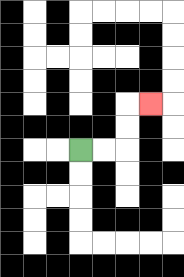{'start': '[3, 6]', 'end': '[6, 4]', 'path_directions': 'R,R,U,U,R', 'path_coordinates': '[[3, 6], [4, 6], [5, 6], [5, 5], [5, 4], [6, 4]]'}